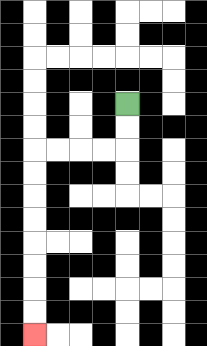{'start': '[5, 4]', 'end': '[1, 14]', 'path_directions': 'D,D,L,L,L,L,D,D,D,D,D,D,D,D', 'path_coordinates': '[[5, 4], [5, 5], [5, 6], [4, 6], [3, 6], [2, 6], [1, 6], [1, 7], [1, 8], [1, 9], [1, 10], [1, 11], [1, 12], [1, 13], [1, 14]]'}